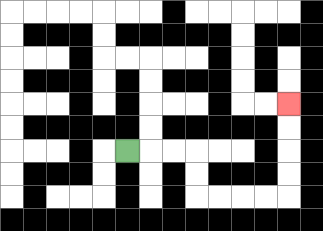{'start': '[5, 6]', 'end': '[12, 4]', 'path_directions': 'R,R,R,D,D,R,R,R,R,U,U,U,U', 'path_coordinates': '[[5, 6], [6, 6], [7, 6], [8, 6], [8, 7], [8, 8], [9, 8], [10, 8], [11, 8], [12, 8], [12, 7], [12, 6], [12, 5], [12, 4]]'}